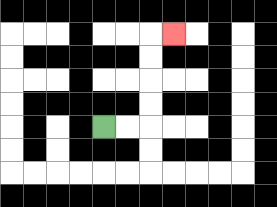{'start': '[4, 5]', 'end': '[7, 1]', 'path_directions': 'R,R,U,U,U,U,R', 'path_coordinates': '[[4, 5], [5, 5], [6, 5], [6, 4], [6, 3], [6, 2], [6, 1], [7, 1]]'}